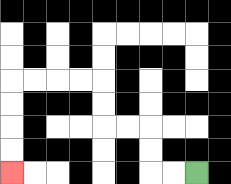{'start': '[8, 7]', 'end': '[0, 7]', 'path_directions': 'L,L,U,U,L,L,U,U,L,L,L,L,D,D,D,D', 'path_coordinates': '[[8, 7], [7, 7], [6, 7], [6, 6], [6, 5], [5, 5], [4, 5], [4, 4], [4, 3], [3, 3], [2, 3], [1, 3], [0, 3], [0, 4], [0, 5], [0, 6], [0, 7]]'}